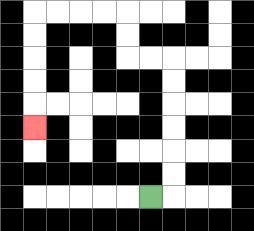{'start': '[6, 8]', 'end': '[1, 5]', 'path_directions': 'R,U,U,U,U,U,U,L,L,U,U,L,L,L,L,D,D,D,D,D', 'path_coordinates': '[[6, 8], [7, 8], [7, 7], [7, 6], [7, 5], [7, 4], [7, 3], [7, 2], [6, 2], [5, 2], [5, 1], [5, 0], [4, 0], [3, 0], [2, 0], [1, 0], [1, 1], [1, 2], [1, 3], [1, 4], [1, 5]]'}